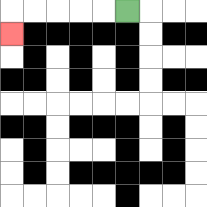{'start': '[5, 0]', 'end': '[0, 1]', 'path_directions': 'L,L,L,L,L,D', 'path_coordinates': '[[5, 0], [4, 0], [3, 0], [2, 0], [1, 0], [0, 0], [0, 1]]'}